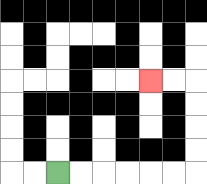{'start': '[2, 7]', 'end': '[6, 3]', 'path_directions': 'R,R,R,R,R,R,U,U,U,U,L,L', 'path_coordinates': '[[2, 7], [3, 7], [4, 7], [5, 7], [6, 7], [7, 7], [8, 7], [8, 6], [8, 5], [8, 4], [8, 3], [7, 3], [6, 3]]'}